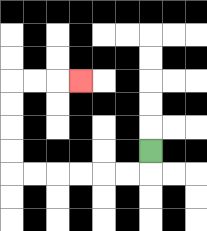{'start': '[6, 6]', 'end': '[3, 3]', 'path_directions': 'D,L,L,L,L,L,L,U,U,U,U,R,R,R', 'path_coordinates': '[[6, 6], [6, 7], [5, 7], [4, 7], [3, 7], [2, 7], [1, 7], [0, 7], [0, 6], [0, 5], [0, 4], [0, 3], [1, 3], [2, 3], [3, 3]]'}